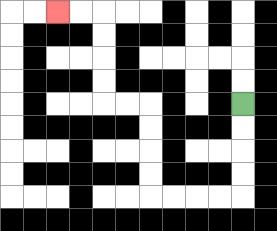{'start': '[10, 4]', 'end': '[2, 0]', 'path_directions': 'D,D,D,D,L,L,L,L,U,U,U,U,L,L,U,U,U,U,L,L', 'path_coordinates': '[[10, 4], [10, 5], [10, 6], [10, 7], [10, 8], [9, 8], [8, 8], [7, 8], [6, 8], [6, 7], [6, 6], [6, 5], [6, 4], [5, 4], [4, 4], [4, 3], [4, 2], [4, 1], [4, 0], [3, 0], [2, 0]]'}